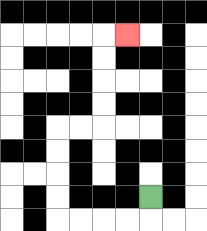{'start': '[6, 8]', 'end': '[5, 1]', 'path_directions': 'D,L,L,L,L,U,U,U,U,R,R,U,U,U,U,R', 'path_coordinates': '[[6, 8], [6, 9], [5, 9], [4, 9], [3, 9], [2, 9], [2, 8], [2, 7], [2, 6], [2, 5], [3, 5], [4, 5], [4, 4], [4, 3], [4, 2], [4, 1], [5, 1]]'}